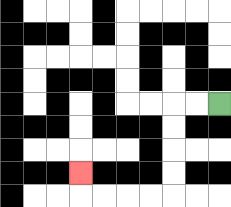{'start': '[9, 4]', 'end': '[3, 7]', 'path_directions': 'L,L,D,D,D,D,L,L,L,L,U', 'path_coordinates': '[[9, 4], [8, 4], [7, 4], [7, 5], [7, 6], [7, 7], [7, 8], [6, 8], [5, 8], [4, 8], [3, 8], [3, 7]]'}